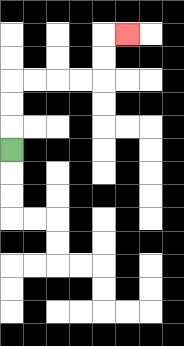{'start': '[0, 6]', 'end': '[5, 1]', 'path_directions': 'U,U,U,R,R,R,R,U,U,R', 'path_coordinates': '[[0, 6], [0, 5], [0, 4], [0, 3], [1, 3], [2, 3], [3, 3], [4, 3], [4, 2], [4, 1], [5, 1]]'}